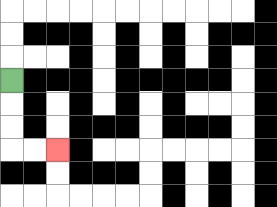{'start': '[0, 3]', 'end': '[2, 6]', 'path_directions': 'D,D,D,R,R', 'path_coordinates': '[[0, 3], [0, 4], [0, 5], [0, 6], [1, 6], [2, 6]]'}